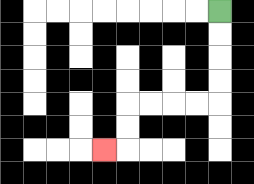{'start': '[9, 0]', 'end': '[4, 6]', 'path_directions': 'D,D,D,D,L,L,L,L,D,D,L', 'path_coordinates': '[[9, 0], [9, 1], [9, 2], [9, 3], [9, 4], [8, 4], [7, 4], [6, 4], [5, 4], [5, 5], [5, 6], [4, 6]]'}